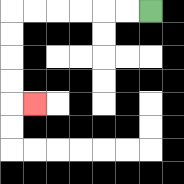{'start': '[6, 0]', 'end': '[1, 4]', 'path_directions': 'L,L,L,L,L,L,D,D,D,D,R', 'path_coordinates': '[[6, 0], [5, 0], [4, 0], [3, 0], [2, 0], [1, 0], [0, 0], [0, 1], [0, 2], [0, 3], [0, 4], [1, 4]]'}